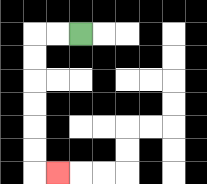{'start': '[3, 1]', 'end': '[2, 7]', 'path_directions': 'L,L,D,D,D,D,D,D,R', 'path_coordinates': '[[3, 1], [2, 1], [1, 1], [1, 2], [1, 3], [1, 4], [1, 5], [1, 6], [1, 7], [2, 7]]'}